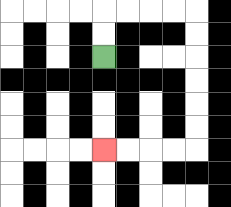{'start': '[4, 2]', 'end': '[4, 6]', 'path_directions': 'U,U,R,R,R,R,D,D,D,D,D,D,L,L,L,L', 'path_coordinates': '[[4, 2], [4, 1], [4, 0], [5, 0], [6, 0], [7, 0], [8, 0], [8, 1], [8, 2], [8, 3], [8, 4], [8, 5], [8, 6], [7, 6], [6, 6], [5, 6], [4, 6]]'}